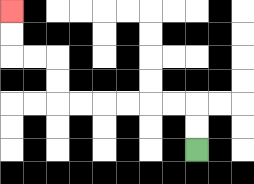{'start': '[8, 6]', 'end': '[0, 0]', 'path_directions': 'U,U,L,L,L,L,L,L,U,U,L,L,U,U', 'path_coordinates': '[[8, 6], [8, 5], [8, 4], [7, 4], [6, 4], [5, 4], [4, 4], [3, 4], [2, 4], [2, 3], [2, 2], [1, 2], [0, 2], [0, 1], [0, 0]]'}